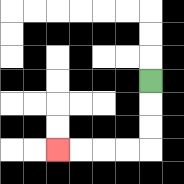{'start': '[6, 3]', 'end': '[2, 6]', 'path_directions': 'D,D,D,L,L,L,L', 'path_coordinates': '[[6, 3], [6, 4], [6, 5], [6, 6], [5, 6], [4, 6], [3, 6], [2, 6]]'}